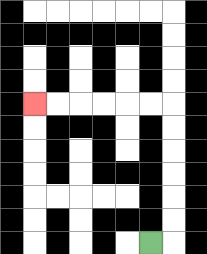{'start': '[6, 10]', 'end': '[1, 4]', 'path_directions': 'R,U,U,U,U,U,U,L,L,L,L,L,L', 'path_coordinates': '[[6, 10], [7, 10], [7, 9], [7, 8], [7, 7], [7, 6], [7, 5], [7, 4], [6, 4], [5, 4], [4, 4], [3, 4], [2, 4], [1, 4]]'}